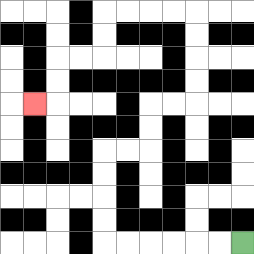{'start': '[10, 10]', 'end': '[1, 4]', 'path_directions': 'L,L,L,L,L,L,U,U,U,U,R,R,U,U,R,R,U,U,U,U,L,L,L,L,D,D,L,L,D,D,L', 'path_coordinates': '[[10, 10], [9, 10], [8, 10], [7, 10], [6, 10], [5, 10], [4, 10], [4, 9], [4, 8], [4, 7], [4, 6], [5, 6], [6, 6], [6, 5], [6, 4], [7, 4], [8, 4], [8, 3], [8, 2], [8, 1], [8, 0], [7, 0], [6, 0], [5, 0], [4, 0], [4, 1], [4, 2], [3, 2], [2, 2], [2, 3], [2, 4], [1, 4]]'}